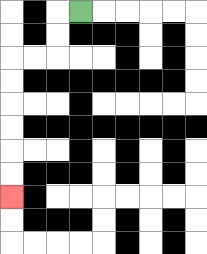{'start': '[3, 0]', 'end': '[0, 8]', 'path_directions': 'L,D,D,L,L,D,D,D,D,D,D', 'path_coordinates': '[[3, 0], [2, 0], [2, 1], [2, 2], [1, 2], [0, 2], [0, 3], [0, 4], [0, 5], [0, 6], [0, 7], [0, 8]]'}